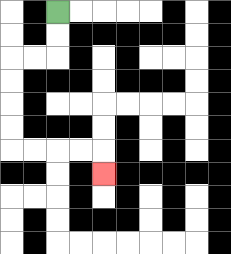{'start': '[2, 0]', 'end': '[4, 7]', 'path_directions': 'D,D,L,L,D,D,D,D,R,R,R,R,D', 'path_coordinates': '[[2, 0], [2, 1], [2, 2], [1, 2], [0, 2], [0, 3], [0, 4], [0, 5], [0, 6], [1, 6], [2, 6], [3, 6], [4, 6], [4, 7]]'}